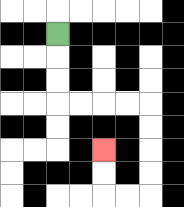{'start': '[2, 1]', 'end': '[4, 6]', 'path_directions': 'D,D,D,R,R,R,R,D,D,D,D,L,L,U,U', 'path_coordinates': '[[2, 1], [2, 2], [2, 3], [2, 4], [3, 4], [4, 4], [5, 4], [6, 4], [6, 5], [6, 6], [6, 7], [6, 8], [5, 8], [4, 8], [4, 7], [4, 6]]'}